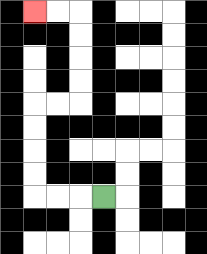{'start': '[4, 8]', 'end': '[1, 0]', 'path_directions': 'L,L,L,U,U,U,U,R,R,U,U,U,U,L,L', 'path_coordinates': '[[4, 8], [3, 8], [2, 8], [1, 8], [1, 7], [1, 6], [1, 5], [1, 4], [2, 4], [3, 4], [3, 3], [3, 2], [3, 1], [3, 0], [2, 0], [1, 0]]'}